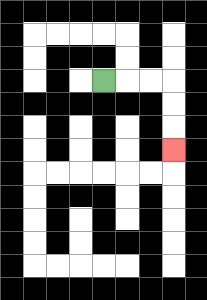{'start': '[4, 3]', 'end': '[7, 6]', 'path_directions': 'R,R,R,D,D,D', 'path_coordinates': '[[4, 3], [5, 3], [6, 3], [7, 3], [7, 4], [7, 5], [7, 6]]'}